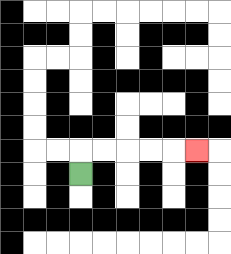{'start': '[3, 7]', 'end': '[8, 6]', 'path_directions': 'U,R,R,R,R,R', 'path_coordinates': '[[3, 7], [3, 6], [4, 6], [5, 6], [6, 6], [7, 6], [8, 6]]'}